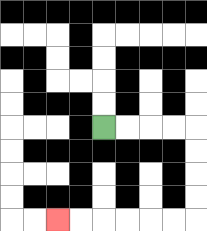{'start': '[4, 5]', 'end': '[2, 9]', 'path_directions': 'R,R,R,R,D,D,D,D,L,L,L,L,L,L', 'path_coordinates': '[[4, 5], [5, 5], [6, 5], [7, 5], [8, 5], [8, 6], [8, 7], [8, 8], [8, 9], [7, 9], [6, 9], [5, 9], [4, 9], [3, 9], [2, 9]]'}